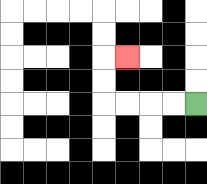{'start': '[8, 4]', 'end': '[5, 2]', 'path_directions': 'L,L,L,L,U,U,R', 'path_coordinates': '[[8, 4], [7, 4], [6, 4], [5, 4], [4, 4], [4, 3], [4, 2], [5, 2]]'}